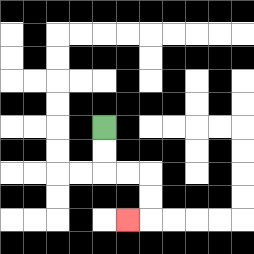{'start': '[4, 5]', 'end': '[5, 9]', 'path_directions': 'D,D,R,R,D,D,L', 'path_coordinates': '[[4, 5], [4, 6], [4, 7], [5, 7], [6, 7], [6, 8], [6, 9], [5, 9]]'}